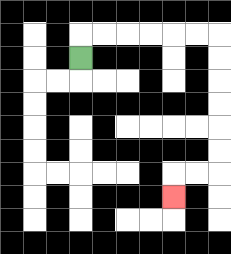{'start': '[3, 2]', 'end': '[7, 8]', 'path_directions': 'U,R,R,R,R,R,R,D,D,D,D,D,D,L,L,D', 'path_coordinates': '[[3, 2], [3, 1], [4, 1], [5, 1], [6, 1], [7, 1], [8, 1], [9, 1], [9, 2], [9, 3], [9, 4], [9, 5], [9, 6], [9, 7], [8, 7], [7, 7], [7, 8]]'}